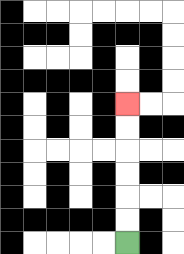{'start': '[5, 10]', 'end': '[5, 4]', 'path_directions': 'U,U,U,U,U,U', 'path_coordinates': '[[5, 10], [5, 9], [5, 8], [5, 7], [5, 6], [5, 5], [5, 4]]'}